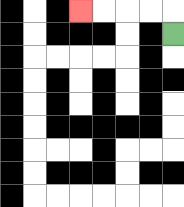{'start': '[7, 1]', 'end': '[3, 0]', 'path_directions': 'U,L,L,L,L', 'path_coordinates': '[[7, 1], [7, 0], [6, 0], [5, 0], [4, 0], [3, 0]]'}